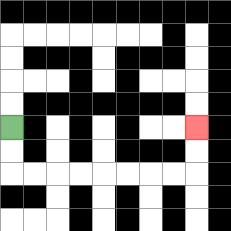{'start': '[0, 5]', 'end': '[8, 5]', 'path_directions': 'D,D,R,R,R,R,R,R,R,R,U,U', 'path_coordinates': '[[0, 5], [0, 6], [0, 7], [1, 7], [2, 7], [3, 7], [4, 7], [5, 7], [6, 7], [7, 7], [8, 7], [8, 6], [8, 5]]'}